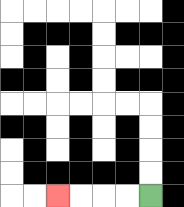{'start': '[6, 8]', 'end': '[2, 8]', 'path_directions': 'L,L,L,L', 'path_coordinates': '[[6, 8], [5, 8], [4, 8], [3, 8], [2, 8]]'}